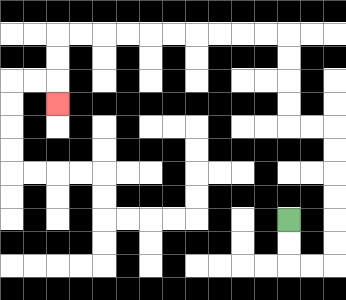{'start': '[12, 9]', 'end': '[2, 4]', 'path_directions': 'D,D,R,R,U,U,U,U,U,U,L,L,U,U,U,U,L,L,L,L,L,L,L,L,L,L,D,D,D', 'path_coordinates': '[[12, 9], [12, 10], [12, 11], [13, 11], [14, 11], [14, 10], [14, 9], [14, 8], [14, 7], [14, 6], [14, 5], [13, 5], [12, 5], [12, 4], [12, 3], [12, 2], [12, 1], [11, 1], [10, 1], [9, 1], [8, 1], [7, 1], [6, 1], [5, 1], [4, 1], [3, 1], [2, 1], [2, 2], [2, 3], [2, 4]]'}